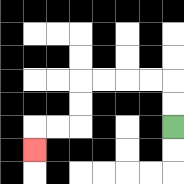{'start': '[7, 5]', 'end': '[1, 6]', 'path_directions': 'U,U,L,L,L,L,D,D,L,L,D', 'path_coordinates': '[[7, 5], [7, 4], [7, 3], [6, 3], [5, 3], [4, 3], [3, 3], [3, 4], [3, 5], [2, 5], [1, 5], [1, 6]]'}